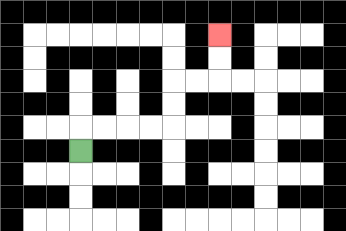{'start': '[3, 6]', 'end': '[9, 1]', 'path_directions': 'U,R,R,R,R,U,U,R,R,U,U', 'path_coordinates': '[[3, 6], [3, 5], [4, 5], [5, 5], [6, 5], [7, 5], [7, 4], [7, 3], [8, 3], [9, 3], [9, 2], [9, 1]]'}